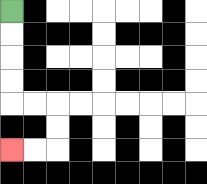{'start': '[0, 0]', 'end': '[0, 6]', 'path_directions': 'D,D,D,D,R,R,D,D,L,L', 'path_coordinates': '[[0, 0], [0, 1], [0, 2], [0, 3], [0, 4], [1, 4], [2, 4], [2, 5], [2, 6], [1, 6], [0, 6]]'}